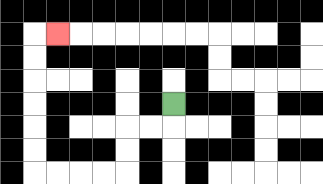{'start': '[7, 4]', 'end': '[2, 1]', 'path_directions': 'D,L,L,D,D,L,L,L,L,U,U,U,U,U,U,R', 'path_coordinates': '[[7, 4], [7, 5], [6, 5], [5, 5], [5, 6], [5, 7], [4, 7], [3, 7], [2, 7], [1, 7], [1, 6], [1, 5], [1, 4], [1, 3], [1, 2], [1, 1], [2, 1]]'}